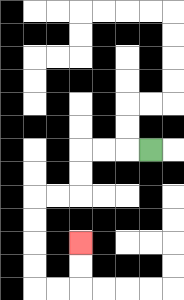{'start': '[6, 6]', 'end': '[3, 10]', 'path_directions': 'L,L,L,D,D,L,L,D,D,D,D,R,R,U,U', 'path_coordinates': '[[6, 6], [5, 6], [4, 6], [3, 6], [3, 7], [3, 8], [2, 8], [1, 8], [1, 9], [1, 10], [1, 11], [1, 12], [2, 12], [3, 12], [3, 11], [3, 10]]'}